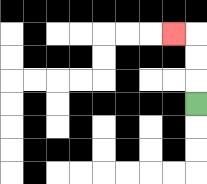{'start': '[8, 4]', 'end': '[7, 1]', 'path_directions': 'U,U,U,L', 'path_coordinates': '[[8, 4], [8, 3], [8, 2], [8, 1], [7, 1]]'}